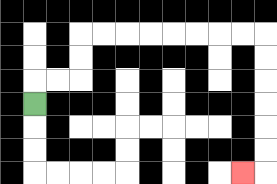{'start': '[1, 4]', 'end': '[10, 7]', 'path_directions': 'U,R,R,U,U,R,R,R,R,R,R,R,R,D,D,D,D,D,D,L', 'path_coordinates': '[[1, 4], [1, 3], [2, 3], [3, 3], [3, 2], [3, 1], [4, 1], [5, 1], [6, 1], [7, 1], [8, 1], [9, 1], [10, 1], [11, 1], [11, 2], [11, 3], [11, 4], [11, 5], [11, 6], [11, 7], [10, 7]]'}